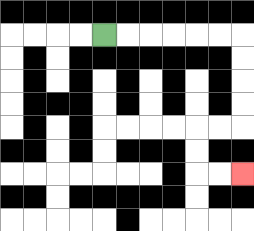{'start': '[4, 1]', 'end': '[10, 7]', 'path_directions': 'R,R,R,R,R,R,D,D,D,D,L,L,D,D,R,R', 'path_coordinates': '[[4, 1], [5, 1], [6, 1], [7, 1], [8, 1], [9, 1], [10, 1], [10, 2], [10, 3], [10, 4], [10, 5], [9, 5], [8, 5], [8, 6], [8, 7], [9, 7], [10, 7]]'}